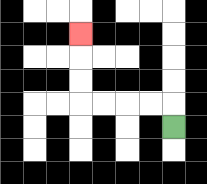{'start': '[7, 5]', 'end': '[3, 1]', 'path_directions': 'U,L,L,L,L,U,U,U', 'path_coordinates': '[[7, 5], [7, 4], [6, 4], [5, 4], [4, 4], [3, 4], [3, 3], [3, 2], [3, 1]]'}